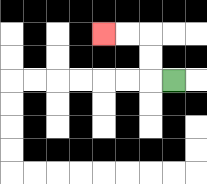{'start': '[7, 3]', 'end': '[4, 1]', 'path_directions': 'L,U,U,L,L', 'path_coordinates': '[[7, 3], [6, 3], [6, 2], [6, 1], [5, 1], [4, 1]]'}